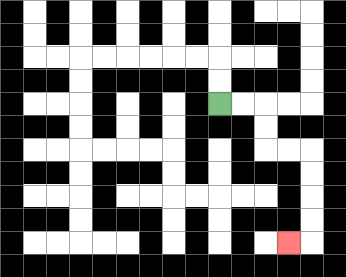{'start': '[9, 4]', 'end': '[12, 10]', 'path_directions': 'R,R,D,D,R,R,D,D,D,D,L', 'path_coordinates': '[[9, 4], [10, 4], [11, 4], [11, 5], [11, 6], [12, 6], [13, 6], [13, 7], [13, 8], [13, 9], [13, 10], [12, 10]]'}